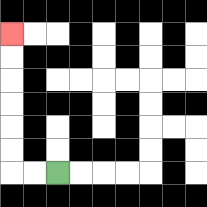{'start': '[2, 7]', 'end': '[0, 1]', 'path_directions': 'L,L,U,U,U,U,U,U', 'path_coordinates': '[[2, 7], [1, 7], [0, 7], [0, 6], [0, 5], [0, 4], [0, 3], [0, 2], [0, 1]]'}